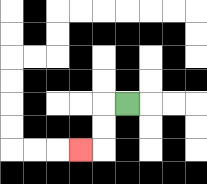{'start': '[5, 4]', 'end': '[3, 6]', 'path_directions': 'L,D,D,L', 'path_coordinates': '[[5, 4], [4, 4], [4, 5], [4, 6], [3, 6]]'}